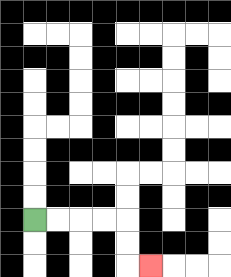{'start': '[1, 9]', 'end': '[6, 11]', 'path_directions': 'R,R,R,R,D,D,R', 'path_coordinates': '[[1, 9], [2, 9], [3, 9], [4, 9], [5, 9], [5, 10], [5, 11], [6, 11]]'}